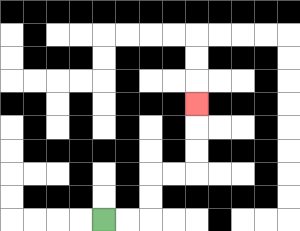{'start': '[4, 9]', 'end': '[8, 4]', 'path_directions': 'R,R,U,U,R,R,U,U,U', 'path_coordinates': '[[4, 9], [5, 9], [6, 9], [6, 8], [6, 7], [7, 7], [8, 7], [8, 6], [8, 5], [8, 4]]'}